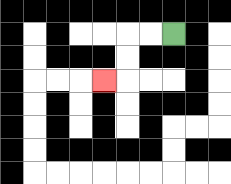{'start': '[7, 1]', 'end': '[4, 3]', 'path_directions': 'L,L,D,D,L', 'path_coordinates': '[[7, 1], [6, 1], [5, 1], [5, 2], [5, 3], [4, 3]]'}